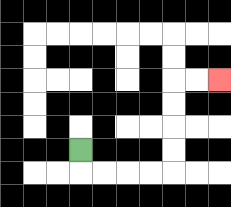{'start': '[3, 6]', 'end': '[9, 3]', 'path_directions': 'D,R,R,R,R,U,U,U,U,R,R', 'path_coordinates': '[[3, 6], [3, 7], [4, 7], [5, 7], [6, 7], [7, 7], [7, 6], [7, 5], [7, 4], [7, 3], [8, 3], [9, 3]]'}